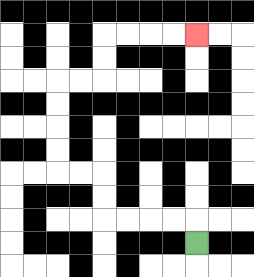{'start': '[8, 10]', 'end': '[8, 1]', 'path_directions': 'U,L,L,L,L,U,U,L,L,U,U,U,U,R,R,U,U,R,R,R,R', 'path_coordinates': '[[8, 10], [8, 9], [7, 9], [6, 9], [5, 9], [4, 9], [4, 8], [4, 7], [3, 7], [2, 7], [2, 6], [2, 5], [2, 4], [2, 3], [3, 3], [4, 3], [4, 2], [4, 1], [5, 1], [6, 1], [7, 1], [8, 1]]'}